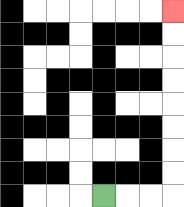{'start': '[4, 8]', 'end': '[7, 0]', 'path_directions': 'R,R,R,U,U,U,U,U,U,U,U', 'path_coordinates': '[[4, 8], [5, 8], [6, 8], [7, 8], [7, 7], [7, 6], [7, 5], [7, 4], [7, 3], [7, 2], [7, 1], [7, 0]]'}